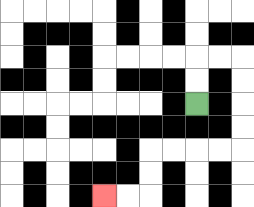{'start': '[8, 4]', 'end': '[4, 8]', 'path_directions': 'U,U,R,R,D,D,D,D,L,L,L,L,D,D,L,L', 'path_coordinates': '[[8, 4], [8, 3], [8, 2], [9, 2], [10, 2], [10, 3], [10, 4], [10, 5], [10, 6], [9, 6], [8, 6], [7, 6], [6, 6], [6, 7], [6, 8], [5, 8], [4, 8]]'}